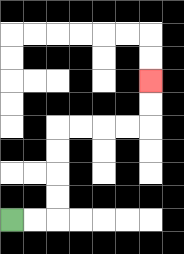{'start': '[0, 9]', 'end': '[6, 3]', 'path_directions': 'R,R,U,U,U,U,R,R,R,R,U,U', 'path_coordinates': '[[0, 9], [1, 9], [2, 9], [2, 8], [2, 7], [2, 6], [2, 5], [3, 5], [4, 5], [5, 5], [6, 5], [6, 4], [6, 3]]'}